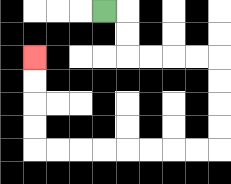{'start': '[4, 0]', 'end': '[1, 2]', 'path_directions': 'R,D,D,R,R,R,R,D,D,D,D,L,L,L,L,L,L,L,L,U,U,U,U', 'path_coordinates': '[[4, 0], [5, 0], [5, 1], [5, 2], [6, 2], [7, 2], [8, 2], [9, 2], [9, 3], [9, 4], [9, 5], [9, 6], [8, 6], [7, 6], [6, 6], [5, 6], [4, 6], [3, 6], [2, 6], [1, 6], [1, 5], [1, 4], [1, 3], [1, 2]]'}